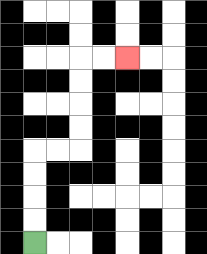{'start': '[1, 10]', 'end': '[5, 2]', 'path_directions': 'U,U,U,U,R,R,U,U,U,U,R,R', 'path_coordinates': '[[1, 10], [1, 9], [1, 8], [1, 7], [1, 6], [2, 6], [3, 6], [3, 5], [3, 4], [3, 3], [3, 2], [4, 2], [5, 2]]'}